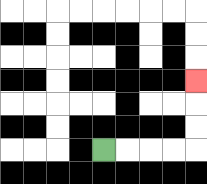{'start': '[4, 6]', 'end': '[8, 3]', 'path_directions': 'R,R,R,R,U,U,U', 'path_coordinates': '[[4, 6], [5, 6], [6, 6], [7, 6], [8, 6], [8, 5], [8, 4], [8, 3]]'}